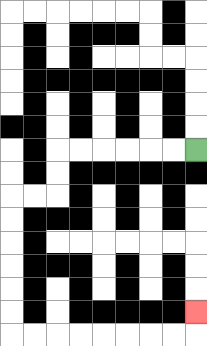{'start': '[8, 6]', 'end': '[8, 13]', 'path_directions': 'L,L,L,L,L,L,D,D,L,L,D,D,D,D,D,D,R,R,R,R,R,R,R,R,U', 'path_coordinates': '[[8, 6], [7, 6], [6, 6], [5, 6], [4, 6], [3, 6], [2, 6], [2, 7], [2, 8], [1, 8], [0, 8], [0, 9], [0, 10], [0, 11], [0, 12], [0, 13], [0, 14], [1, 14], [2, 14], [3, 14], [4, 14], [5, 14], [6, 14], [7, 14], [8, 14], [8, 13]]'}